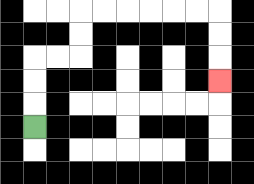{'start': '[1, 5]', 'end': '[9, 3]', 'path_directions': 'U,U,U,R,R,U,U,R,R,R,R,R,R,D,D,D', 'path_coordinates': '[[1, 5], [1, 4], [1, 3], [1, 2], [2, 2], [3, 2], [3, 1], [3, 0], [4, 0], [5, 0], [6, 0], [7, 0], [8, 0], [9, 0], [9, 1], [9, 2], [9, 3]]'}